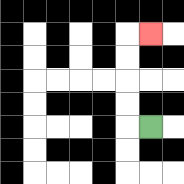{'start': '[6, 5]', 'end': '[6, 1]', 'path_directions': 'L,U,U,U,U,R', 'path_coordinates': '[[6, 5], [5, 5], [5, 4], [5, 3], [5, 2], [5, 1], [6, 1]]'}